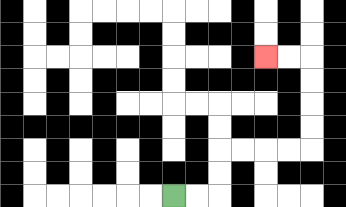{'start': '[7, 8]', 'end': '[11, 2]', 'path_directions': 'R,R,U,U,R,R,R,R,U,U,U,U,L,L', 'path_coordinates': '[[7, 8], [8, 8], [9, 8], [9, 7], [9, 6], [10, 6], [11, 6], [12, 6], [13, 6], [13, 5], [13, 4], [13, 3], [13, 2], [12, 2], [11, 2]]'}